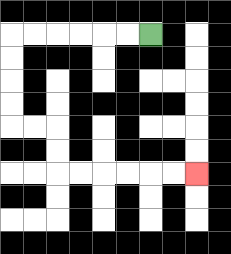{'start': '[6, 1]', 'end': '[8, 7]', 'path_directions': 'L,L,L,L,L,L,D,D,D,D,R,R,D,D,R,R,R,R,R,R', 'path_coordinates': '[[6, 1], [5, 1], [4, 1], [3, 1], [2, 1], [1, 1], [0, 1], [0, 2], [0, 3], [0, 4], [0, 5], [1, 5], [2, 5], [2, 6], [2, 7], [3, 7], [4, 7], [5, 7], [6, 7], [7, 7], [8, 7]]'}